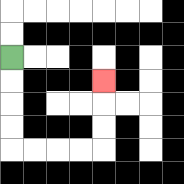{'start': '[0, 2]', 'end': '[4, 3]', 'path_directions': 'D,D,D,D,R,R,R,R,U,U,U', 'path_coordinates': '[[0, 2], [0, 3], [0, 4], [0, 5], [0, 6], [1, 6], [2, 6], [3, 6], [4, 6], [4, 5], [4, 4], [4, 3]]'}